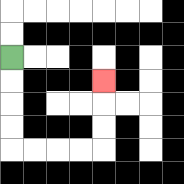{'start': '[0, 2]', 'end': '[4, 3]', 'path_directions': 'D,D,D,D,R,R,R,R,U,U,U', 'path_coordinates': '[[0, 2], [0, 3], [0, 4], [0, 5], [0, 6], [1, 6], [2, 6], [3, 6], [4, 6], [4, 5], [4, 4], [4, 3]]'}